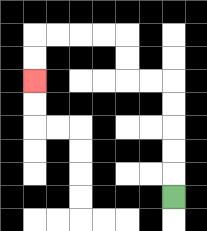{'start': '[7, 8]', 'end': '[1, 3]', 'path_directions': 'U,U,U,U,U,L,L,U,U,L,L,L,L,D,D', 'path_coordinates': '[[7, 8], [7, 7], [7, 6], [7, 5], [7, 4], [7, 3], [6, 3], [5, 3], [5, 2], [5, 1], [4, 1], [3, 1], [2, 1], [1, 1], [1, 2], [1, 3]]'}